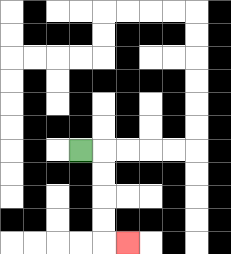{'start': '[3, 6]', 'end': '[5, 10]', 'path_directions': 'R,D,D,D,D,R', 'path_coordinates': '[[3, 6], [4, 6], [4, 7], [4, 8], [4, 9], [4, 10], [5, 10]]'}